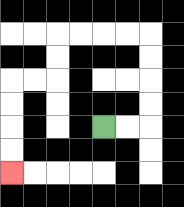{'start': '[4, 5]', 'end': '[0, 7]', 'path_directions': 'R,R,U,U,U,U,L,L,L,L,D,D,L,L,D,D,D,D', 'path_coordinates': '[[4, 5], [5, 5], [6, 5], [6, 4], [6, 3], [6, 2], [6, 1], [5, 1], [4, 1], [3, 1], [2, 1], [2, 2], [2, 3], [1, 3], [0, 3], [0, 4], [0, 5], [0, 6], [0, 7]]'}